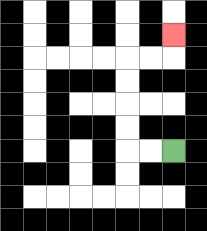{'start': '[7, 6]', 'end': '[7, 1]', 'path_directions': 'L,L,U,U,U,U,R,R,U', 'path_coordinates': '[[7, 6], [6, 6], [5, 6], [5, 5], [5, 4], [5, 3], [5, 2], [6, 2], [7, 2], [7, 1]]'}